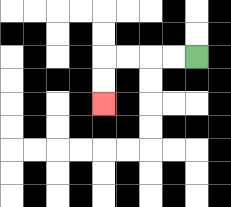{'start': '[8, 2]', 'end': '[4, 4]', 'path_directions': 'L,L,L,L,D,D', 'path_coordinates': '[[8, 2], [7, 2], [6, 2], [5, 2], [4, 2], [4, 3], [4, 4]]'}